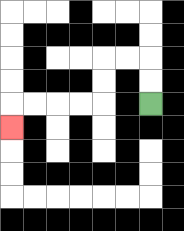{'start': '[6, 4]', 'end': '[0, 5]', 'path_directions': 'U,U,L,L,D,D,L,L,L,L,D', 'path_coordinates': '[[6, 4], [6, 3], [6, 2], [5, 2], [4, 2], [4, 3], [4, 4], [3, 4], [2, 4], [1, 4], [0, 4], [0, 5]]'}